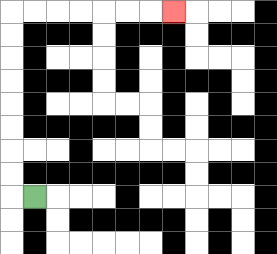{'start': '[1, 8]', 'end': '[7, 0]', 'path_directions': 'L,U,U,U,U,U,U,U,U,R,R,R,R,R,R,R', 'path_coordinates': '[[1, 8], [0, 8], [0, 7], [0, 6], [0, 5], [0, 4], [0, 3], [0, 2], [0, 1], [0, 0], [1, 0], [2, 0], [3, 0], [4, 0], [5, 0], [6, 0], [7, 0]]'}